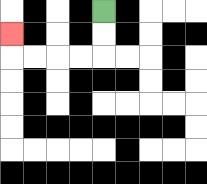{'start': '[4, 0]', 'end': '[0, 1]', 'path_directions': 'D,D,L,L,L,L,U', 'path_coordinates': '[[4, 0], [4, 1], [4, 2], [3, 2], [2, 2], [1, 2], [0, 2], [0, 1]]'}